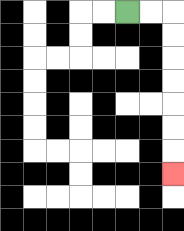{'start': '[5, 0]', 'end': '[7, 7]', 'path_directions': 'R,R,D,D,D,D,D,D,D', 'path_coordinates': '[[5, 0], [6, 0], [7, 0], [7, 1], [7, 2], [7, 3], [7, 4], [7, 5], [7, 6], [7, 7]]'}